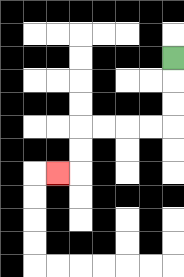{'start': '[7, 2]', 'end': '[2, 7]', 'path_directions': 'D,D,D,L,L,L,L,D,D,L', 'path_coordinates': '[[7, 2], [7, 3], [7, 4], [7, 5], [6, 5], [5, 5], [4, 5], [3, 5], [3, 6], [3, 7], [2, 7]]'}